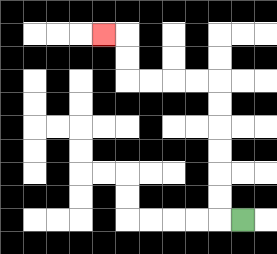{'start': '[10, 9]', 'end': '[4, 1]', 'path_directions': 'L,U,U,U,U,U,U,L,L,L,L,U,U,L', 'path_coordinates': '[[10, 9], [9, 9], [9, 8], [9, 7], [9, 6], [9, 5], [9, 4], [9, 3], [8, 3], [7, 3], [6, 3], [5, 3], [5, 2], [5, 1], [4, 1]]'}